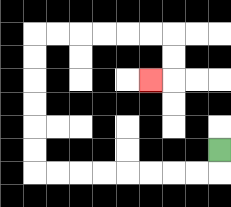{'start': '[9, 6]', 'end': '[6, 3]', 'path_directions': 'D,L,L,L,L,L,L,L,L,U,U,U,U,U,U,R,R,R,R,R,R,D,D,L', 'path_coordinates': '[[9, 6], [9, 7], [8, 7], [7, 7], [6, 7], [5, 7], [4, 7], [3, 7], [2, 7], [1, 7], [1, 6], [1, 5], [1, 4], [1, 3], [1, 2], [1, 1], [2, 1], [3, 1], [4, 1], [5, 1], [6, 1], [7, 1], [7, 2], [7, 3], [6, 3]]'}